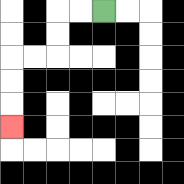{'start': '[4, 0]', 'end': '[0, 5]', 'path_directions': 'L,L,D,D,L,L,D,D,D', 'path_coordinates': '[[4, 0], [3, 0], [2, 0], [2, 1], [2, 2], [1, 2], [0, 2], [0, 3], [0, 4], [0, 5]]'}